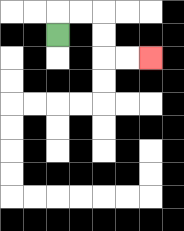{'start': '[2, 1]', 'end': '[6, 2]', 'path_directions': 'U,R,R,D,D,R,R', 'path_coordinates': '[[2, 1], [2, 0], [3, 0], [4, 0], [4, 1], [4, 2], [5, 2], [6, 2]]'}